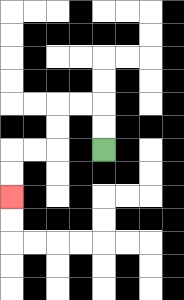{'start': '[4, 6]', 'end': '[0, 8]', 'path_directions': 'U,U,L,L,D,D,L,L,D,D', 'path_coordinates': '[[4, 6], [4, 5], [4, 4], [3, 4], [2, 4], [2, 5], [2, 6], [1, 6], [0, 6], [0, 7], [0, 8]]'}